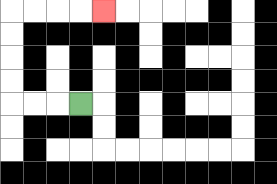{'start': '[3, 4]', 'end': '[4, 0]', 'path_directions': 'L,L,L,U,U,U,U,R,R,R,R', 'path_coordinates': '[[3, 4], [2, 4], [1, 4], [0, 4], [0, 3], [0, 2], [0, 1], [0, 0], [1, 0], [2, 0], [3, 0], [4, 0]]'}